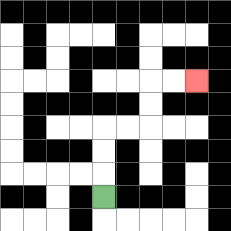{'start': '[4, 8]', 'end': '[8, 3]', 'path_directions': 'U,U,U,R,R,U,U,R,R', 'path_coordinates': '[[4, 8], [4, 7], [4, 6], [4, 5], [5, 5], [6, 5], [6, 4], [6, 3], [7, 3], [8, 3]]'}